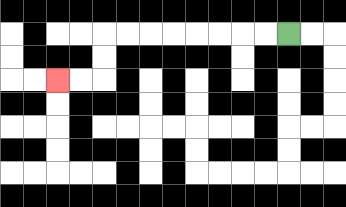{'start': '[12, 1]', 'end': '[2, 3]', 'path_directions': 'L,L,L,L,L,L,L,L,D,D,L,L', 'path_coordinates': '[[12, 1], [11, 1], [10, 1], [9, 1], [8, 1], [7, 1], [6, 1], [5, 1], [4, 1], [4, 2], [4, 3], [3, 3], [2, 3]]'}